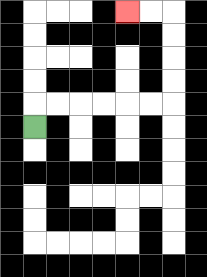{'start': '[1, 5]', 'end': '[5, 0]', 'path_directions': 'U,R,R,R,R,R,R,U,U,U,U,L,L', 'path_coordinates': '[[1, 5], [1, 4], [2, 4], [3, 4], [4, 4], [5, 4], [6, 4], [7, 4], [7, 3], [7, 2], [7, 1], [7, 0], [6, 0], [5, 0]]'}